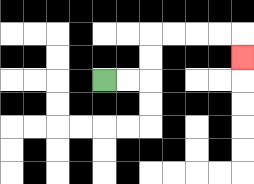{'start': '[4, 3]', 'end': '[10, 2]', 'path_directions': 'R,R,U,U,R,R,R,R,D', 'path_coordinates': '[[4, 3], [5, 3], [6, 3], [6, 2], [6, 1], [7, 1], [8, 1], [9, 1], [10, 1], [10, 2]]'}